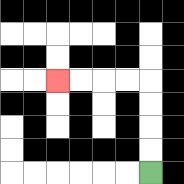{'start': '[6, 7]', 'end': '[2, 3]', 'path_directions': 'U,U,U,U,L,L,L,L', 'path_coordinates': '[[6, 7], [6, 6], [6, 5], [6, 4], [6, 3], [5, 3], [4, 3], [3, 3], [2, 3]]'}